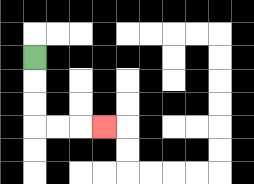{'start': '[1, 2]', 'end': '[4, 5]', 'path_directions': 'D,D,D,R,R,R', 'path_coordinates': '[[1, 2], [1, 3], [1, 4], [1, 5], [2, 5], [3, 5], [4, 5]]'}